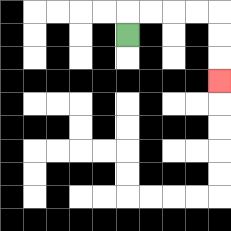{'start': '[5, 1]', 'end': '[9, 3]', 'path_directions': 'U,R,R,R,R,D,D,D', 'path_coordinates': '[[5, 1], [5, 0], [6, 0], [7, 0], [8, 0], [9, 0], [9, 1], [9, 2], [9, 3]]'}